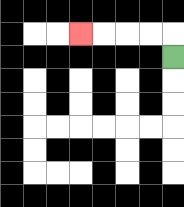{'start': '[7, 2]', 'end': '[3, 1]', 'path_directions': 'U,L,L,L,L', 'path_coordinates': '[[7, 2], [7, 1], [6, 1], [5, 1], [4, 1], [3, 1]]'}